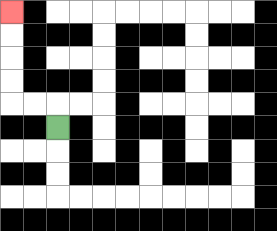{'start': '[2, 5]', 'end': '[0, 0]', 'path_directions': 'U,L,L,U,U,U,U', 'path_coordinates': '[[2, 5], [2, 4], [1, 4], [0, 4], [0, 3], [0, 2], [0, 1], [0, 0]]'}